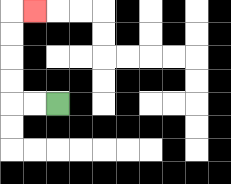{'start': '[2, 4]', 'end': '[1, 0]', 'path_directions': 'L,L,U,U,U,U,R', 'path_coordinates': '[[2, 4], [1, 4], [0, 4], [0, 3], [0, 2], [0, 1], [0, 0], [1, 0]]'}